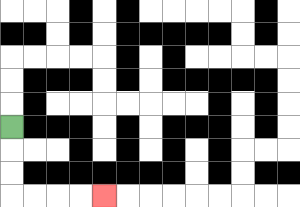{'start': '[0, 5]', 'end': '[4, 8]', 'path_directions': 'D,D,D,R,R,R,R', 'path_coordinates': '[[0, 5], [0, 6], [0, 7], [0, 8], [1, 8], [2, 8], [3, 8], [4, 8]]'}